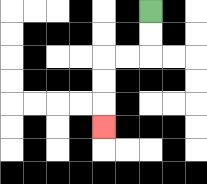{'start': '[6, 0]', 'end': '[4, 5]', 'path_directions': 'D,D,L,L,D,D,D', 'path_coordinates': '[[6, 0], [6, 1], [6, 2], [5, 2], [4, 2], [4, 3], [4, 4], [4, 5]]'}